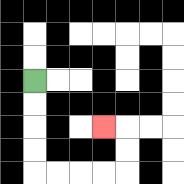{'start': '[1, 3]', 'end': '[4, 5]', 'path_directions': 'D,D,D,D,R,R,R,R,U,U,L', 'path_coordinates': '[[1, 3], [1, 4], [1, 5], [1, 6], [1, 7], [2, 7], [3, 7], [4, 7], [5, 7], [5, 6], [5, 5], [4, 5]]'}